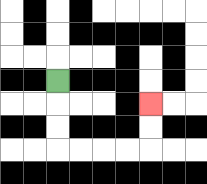{'start': '[2, 3]', 'end': '[6, 4]', 'path_directions': 'D,D,D,R,R,R,R,U,U', 'path_coordinates': '[[2, 3], [2, 4], [2, 5], [2, 6], [3, 6], [4, 6], [5, 6], [6, 6], [6, 5], [6, 4]]'}